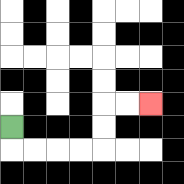{'start': '[0, 5]', 'end': '[6, 4]', 'path_directions': 'D,R,R,R,R,U,U,R,R', 'path_coordinates': '[[0, 5], [0, 6], [1, 6], [2, 6], [3, 6], [4, 6], [4, 5], [4, 4], [5, 4], [6, 4]]'}